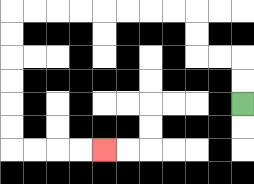{'start': '[10, 4]', 'end': '[4, 6]', 'path_directions': 'U,U,L,L,U,U,L,L,L,L,L,L,L,L,D,D,D,D,D,D,R,R,R,R', 'path_coordinates': '[[10, 4], [10, 3], [10, 2], [9, 2], [8, 2], [8, 1], [8, 0], [7, 0], [6, 0], [5, 0], [4, 0], [3, 0], [2, 0], [1, 0], [0, 0], [0, 1], [0, 2], [0, 3], [0, 4], [0, 5], [0, 6], [1, 6], [2, 6], [3, 6], [4, 6]]'}